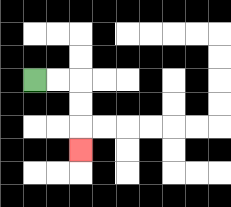{'start': '[1, 3]', 'end': '[3, 6]', 'path_directions': 'R,R,D,D,D', 'path_coordinates': '[[1, 3], [2, 3], [3, 3], [3, 4], [3, 5], [3, 6]]'}